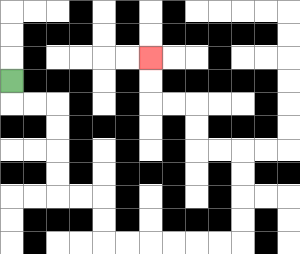{'start': '[0, 3]', 'end': '[6, 2]', 'path_directions': 'D,R,R,D,D,D,D,R,R,D,D,R,R,R,R,R,R,U,U,U,U,L,L,U,U,L,L,U,U', 'path_coordinates': '[[0, 3], [0, 4], [1, 4], [2, 4], [2, 5], [2, 6], [2, 7], [2, 8], [3, 8], [4, 8], [4, 9], [4, 10], [5, 10], [6, 10], [7, 10], [8, 10], [9, 10], [10, 10], [10, 9], [10, 8], [10, 7], [10, 6], [9, 6], [8, 6], [8, 5], [8, 4], [7, 4], [6, 4], [6, 3], [6, 2]]'}